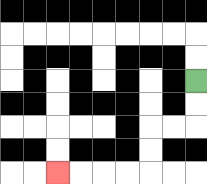{'start': '[8, 3]', 'end': '[2, 7]', 'path_directions': 'D,D,L,L,D,D,L,L,L,L', 'path_coordinates': '[[8, 3], [8, 4], [8, 5], [7, 5], [6, 5], [6, 6], [6, 7], [5, 7], [4, 7], [3, 7], [2, 7]]'}